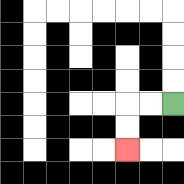{'start': '[7, 4]', 'end': '[5, 6]', 'path_directions': 'L,L,D,D', 'path_coordinates': '[[7, 4], [6, 4], [5, 4], [5, 5], [5, 6]]'}